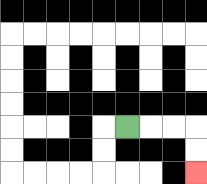{'start': '[5, 5]', 'end': '[8, 7]', 'path_directions': 'R,R,R,D,D', 'path_coordinates': '[[5, 5], [6, 5], [7, 5], [8, 5], [8, 6], [8, 7]]'}